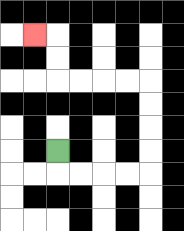{'start': '[2, 6]', 'end': '[1, 1]', 'path_directions': 'D,R,R,R,R,U,U,U,U,L,L,L,L,U,U,L', 'path_coordinates': '[[2, 6], [2, 7], [3, 7], [4, 7], [5, 7], [6, 7], [6, 6], [6, 5], [6, 4], [6, 3], [5, 3], [4, 3], [3, 3], [2, 3], [2, 2], [2, 1], [1, 1]]'}